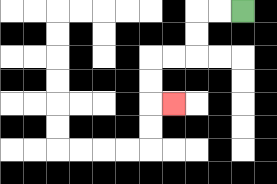{'start': '[10, 0]', 'end': '[7, 4]', 'path_directions': 'L,L,D,D,L,L,D,D,R', 'path_coordinates': '[[10, 0], [9, 0], [8, 0], [8, 1], [8, 2], [7, 2], [6, 2], [6, 3], [6, 4], [7, 4]]'}